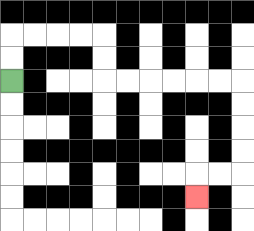{'start': '[0, 3]', 'end': '[8, 8]', 'path_directions': 'U,U,R,R,R,R,D,D,R,R,R,R,R,R,D,D,D,D,L,L,D', 'path_coordinates': '[[0, 3], [0, 2], [0, 1], [1, 1], [2, 1], [3, 1], [4, 1], [4, 2], [4, 3], [5, 3], [6, 3], [7, 3], [8, 3], [9, 3], [10, 3], [10, 4], [10, 5], [10, 6], [10, 7], [9, 7], [8, 7], [8, 8]]'}